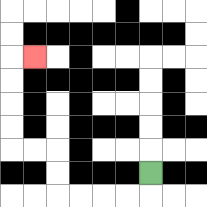{'start': '[6, 7]', 'end': '[1, 2]', 'path_directions': 'D,L,L,L,L,U,U,L,L,U,U,U,U,R', 'path_coordinates': '[[6, 7], [6, 8], [5, 8], [4, 8], [3, 8], [2, 8], [2, 7], [2, 6], [1, 6], [0, 6], [0, 5], [0, 4], [0, 3], [0, 2], [1, 2]]'}